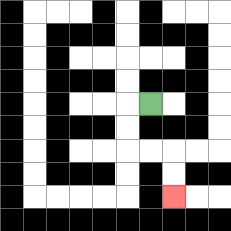{'start': '[6, 4]', 'end': '[7, 8]', 'path_directions': 'L,D,D,R,R,D,D', 'path_coordinates': '[[6, 4], [5, 4], [5, 5], [5, 6], [6, 6], [7, 6], [7, 7], [7, 8]]'}